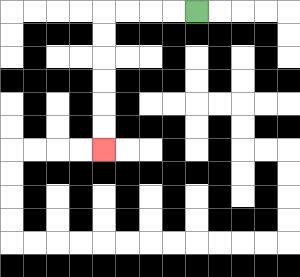{'start': '[8, 0]', 'end': '[4, 6]', 'path_directions': 'L,L,L,L,D,D,D,D,D,D', 'path_coordinates': '[[8, 0], [7, 0], [6, 0], [5, 0], [4, 0], [4, 1], [4, 2], [4, 3], [4, 4], [4, 5], [4, 6]]'}